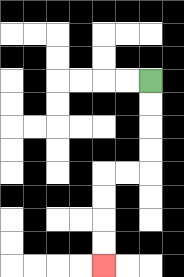{'start': '[6, 3]', 'end': '[4, 11]', 'path_directions': 'D,D,D,D,L,L,D,D,D,D', 'path_coordinates': '[[6, 3], [6, 4], [6, 5], [6, 6], [6, 7], [5, 7], [4, 7], [4, 8], [4, 9], [4, 10], [4, 11]]'}